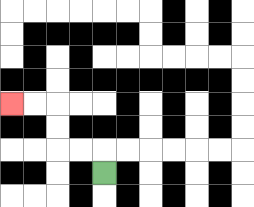{'start': '[4, 7]', 'end': '[0, 4]', 'path_directions': 'U,L,L,U,U,L,L', 'path_coordinates': '[[4, 7], [4, 6], [3, 6], [2, 6], [2, 5], [2, 4], [1, 4], [0, 4]]'}